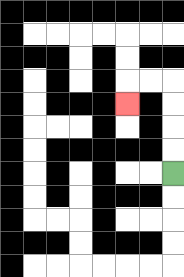{'start': '[7, 7]', 'end': '[5, 4]', 'path_directions': 'U,U,U,U,L,L,D', 'path_coordinates': '[[7, 7], [7, 6], [7, 5], [7, 4], [7, 3], [6, 3], [5, 3], [5, 4]]'}